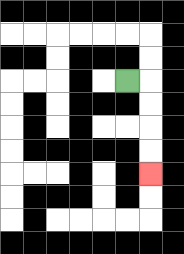{'start': '[5, 3]', 'end': '[6, 7]', 'path_directions': 'R,D,D,D,D', 'path_coordinates': '[[5, 3], [6, 3], [6, 4], [6, 5], [6, 6], [6, 7]]'}